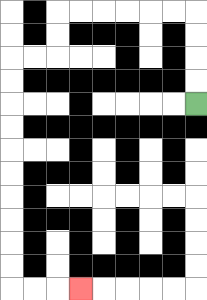{'start': '[8, 4]', 'end': '[3, 12]', 'path_directions': 'U,U,U,U,L,L,L,L,L,L,D,D,L,L,D,D,D,D,D,D,D,D,D,D,R,R,R', 'path_coordinates': '[[8, 4], [8, 3], [8, 2], [8, 1], [8, 0], [7, 0], [6, 0], [5, 0], [4, 0], [3, 0], [2, 0], [2, 1], [2, 2], [1, 2], [0, 2], [0, 3], [0, 4], [0, 5], [0, 6], [0, 7], [0, 8], [0, 9], [0, 10], [0, 11], [0, 12], [1, 12], [2, 12], [3, 12]]'}